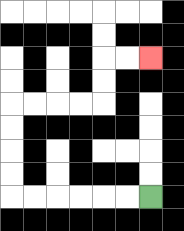{'start': '[6, 8]', 'end': '[6, 2]', 'path_directions': 'L,L,L,L,L,L,U,U,U,U,R,R,R,R,U,U,R,R', 'path_coordinates': '[[6, 8], [5, 8], [4, 8], [3, 8], [2, 8], [1, 8], [0, 8], [0, 7], [0, 6], [0, 5], [0, 4], [1, 4], [2, 4], [3, 4], [4, 4], [4, 3], [4, 2], [5, 2], [6, 2]]'}